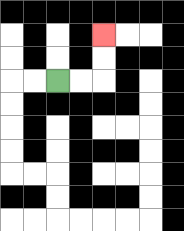{'start': '[2, 3]', 'end': '[4, 1]', 'path_directions': 'R,R,U,U', 'path_coordinates': '[[2, 3], [3, 3], [4, 3], [4, 2], [4, 1]]'}